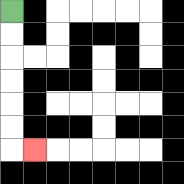{'start': '[0, 0]', 'end': '[1, 6]', 'path_directions': 'D,D,D,D,D,D,R', 'path_coordinates': '[[0, 0], [0, 1], [0, 2], [0, 3], [0, 4], [0, 5], [0, 6], [1, 6]]'}